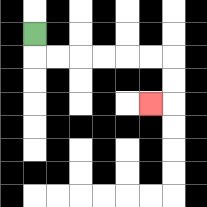{'start': '[1, 1]', 'end': '[6, 4]', 'path_directions': 'D,R,R,R,R,R,R,D,D,L', 'path_coordinates': '[[1, 1], [1, 2], [2, 2], [3, 2], [4, 2], [5, 2], [6, 2], [7, 2], [7, 3], [7, 4], [6, 4]]'}